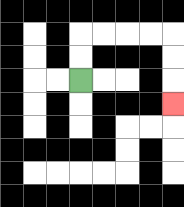{'start': '[3, 3]', 'end': '[7, 4]', 'path_directions': 'U,U,R,R,R,R,D,D,D', 'path_coordinates': '[[3, 3], [3, 2], [3, 1], [4, 1], [5, 1], [6, 1], [7, 1], [7, 2], [7, 3], [7, 4]]'}